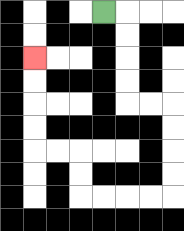{'start': '[4, 0]', 'end': '[1, 2]', 'path_directions': 'R,D,D,D,D,R,R,D,D,D,D,L,L,L,L,U,U,L,L,U,U,U,U', 'path_coordinates': '[[4, 0], [5, 0], [5, 1], [5, 2], [5, 3], [5, 4], [6, 4], [7, 4], [7, 5], [7, 6], [7, 7], [7, 8], [6, 8], [5, 8], [4, 8], [3, 8], [3, 7], [3, 6], [2, 6], [1, 6], [1, 5], [1, 4], [1, 3], [1, 2]]'}